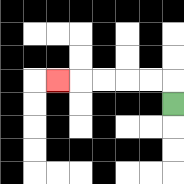{'start': '[7, 4]', 'end': '[2, 3]', 'path_directions': 'U,L,L,L,L,L', 'path_coordinates': '[[7, 4], [7, 3], [6, 3], [5, 3], [4, 3], [3, 3], [2, 3]]'}